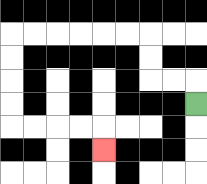{'start': '[8, 4]', 'end': '[4, 6]', 'path_directions': 'U,L,L,U,U,L,L,L,L,L,L,D,D,D,D,R,R,R,R,D', 'path_coordinates': '[[8, 4], [8, 3], [7, 3], [6, 3], [6, 2], [6, 1], [5, 1], [4, 1], [3, 1], [2, 1], [1, 1], [0, 1], [0, 2], [0, 3], [0, 4], [0, 5], [1, 5], [2, 5], [3, 5], [4, 5], [4, 6]]'}